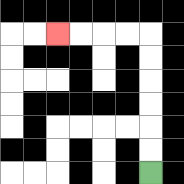{'start': '[6, 7]', 'end': '[2, 1]', 'path_directions': 'U,U,U,U,U,U,L,L,L,L', 'path_coordinates': '[[6, 7], [6, 6], [6, 5], [6, 4], [6, 3], [6, 2], [6, 1], [5, 1], [4, 1], [3, 1], [2, 1]]'}